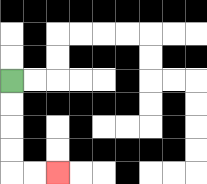{'start': '[0, 3]', 'end': '[2, 7]', 'path_directions': 'D,D,D,D,R,R', 'path_coordinates': '[[0, 3], [0, 4], [0, 5], [0, 6], [0, 7], [1, 7], [2, 7]]'}